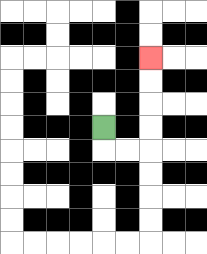{'start': '[4, 5]', 'end': '[6, 2]', 'path_directions': 'D,R,R,U,U,U,U', 'path_coordinates': '[[4, 5], [4, 6], [5, 6], [6, 6], [6, 5], [6, 4], [6, 3], [6, 2]]'}